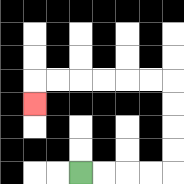{'start': '[3, 7]', 'end': '[1, 4]', 'path_directions': 'R,R,R,R,U,U,U,U,L,L,L,L,L,L,D', 'path_coordinates': '[[3, 7], [4, 7], [5, 7], [6, 7], [7, 7], [7, 6], [7, 5], [7, 4], [7, 3], [6, 3], [5, 3], [4, 3], [3, 3], [2, 3], [1, 3], [1, 4]]'}